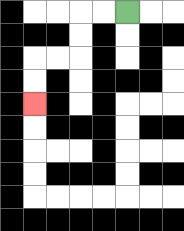{'start': '[5, 0]', 'end': '[1, 4]', 'path_directions': 'L,L,D,D,L,L,D,D', 'path_coordinates': '[[5, 0], [4, 0], [3, 0], [3, 1], [3, 2], [2, 2], [1, 2], [1, 3], [1, 4]]'}